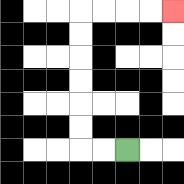{'start': '[5, 6]', 'end': '[7, 0]', 'path_directions': 'L,L,U,U,U,U,U,U,R,R,R,R', 'path_coordinates': '[[5, 6], [4, 6], [3, 6], [3, 5], [3, 4], [3, 3], [3, 2], [3, 1], [3, 0], [4, 0], [5, 0], [6, 0], [7, 0]]'}